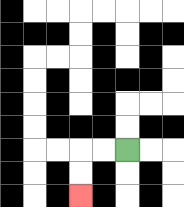{'start': '[5, 6]', 'end': '[3, 8]', 'path_directions': 'L,L,D,D', 'path_coordinates': '[[5, 6], [4, 6], [3, 6], [3, 7], [3, 8]]'}